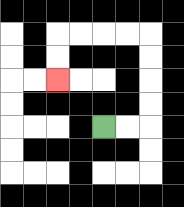{'start': '[4, 5]', 'end': '[2, 3]', 'path_directions': 'R,R,U,U,U,U,L,L,L,L,D,D', 'path_coordinates': '[[4, 5], [5, 5], [6, 5], [6, 4], [6, 3], [6, 2], [6, 1], [5, 1], [4, 1], [3, 1], [2, 1], [2, 2], [2, 3]]'}